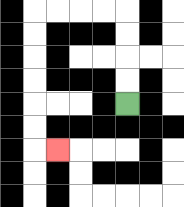{'start': '[5, 4]', 'end': '[2, 6]', 'path_directions': 'U,U,U,U,L,L,L,L,D,D,D,D,D,D,R', 'path_coordinates': '[[5, 4], [5, 3], [5, 2], [5, 1], [5, 0], [4, 0], [3, 0], [2, 0], [1, 0], [1, 1], [1, 2], [1, 3], [1, 4], [1, 5], [1, 6], [2, 6]]'}